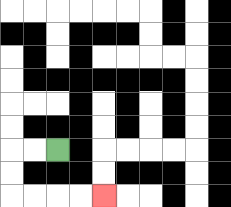{'start': '[2, 6]', 'end': '[4, 8]', 'path_directions': 'L,L,D,D,R,R,R,R', 'path_coordinates': '[[2, 6], [1, 6], [0, 6], [0, 7], [0, 8], [1, 8], [2, 8], [3, 8], [4, 8]]'}